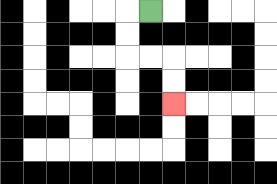{'start': '[6, 0]', 'end': '[7, 4]', 'path_directions': 'L,D,D,R,R,D,D', 'path_coordinates': '[[6, 0], [5, 0], [5, 1], [5, 2], [6, 2], [7, 2], [7, 3], [7, 4]]'}